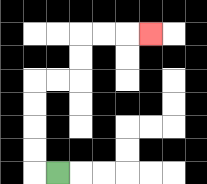{'start': '[2, 7]', 'end': '[6, 1]', 'path_directions': 'L,U,U,U,U,R,R,U,U,R,R,R', 'path_coordinates': '[[2, 7], [1, 7], [1, 6], [1, 5], [1, 4], [1, 3], [2, 3], [3, 3], [3, 2], [3, 1], [4, 1], [5, 1], [6, 1]]'}